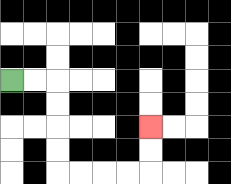{'start': '[0, 3]', 'end': '[6, 5]', 'path_directions': 'R,R,D,D,D,D,R,R,R,R,U,U', 'path_coordinates': '[[0, 3], [1, 3], [2, 3], [2, 4], [2, 5], [2, 6], [2, 7], [3, 7], [4, 7], [5, 7], [6, 7], [6, 6], [6, 5]]'}